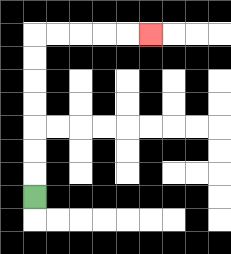{'start': '[1, 8]', 'end': '[6, 1]', 'path_directions': 'U,U,U,U,U,U,U,R,R,R,R,R', 'path_coordinates': '[[1, 8], [1, 7], [1, 6], [1, 5], [1, 4], [1, 3], [1, 2], [1, 1], [2, 1], [3, 1], [4, 1], [5, 1], [6, 1]]'}